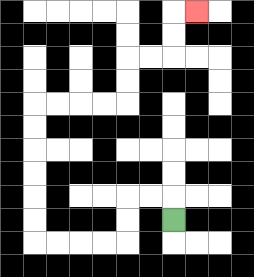{'start': '[7, 9]', 'end': '[8, 0]', 'path_directions': 'U,L,L,D,D,L,L,L,L,U,U,U,U,U,U,R,R,R,R,U,U,R,R,U,U,R', 'path_coordinates': '[[7, 9], [7, 8], [6, 8], [5, 8], [5, 9], [5, 10], [4, 10], [3, 10], [2, 10], [1, 10], [1, 9], [1, 8], [1, 7], [1, 6], [1, 5], [1, 4], [2, 4], [3, 4], [4, 4], [5, 4], [5, 3], [5, 2], [6, 2], [7, 2], [7, 1], [7, 0], [8, 0]]'}